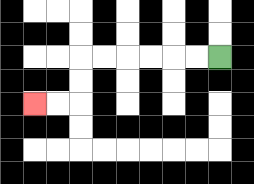{'start': '[9, 2]', 'end': '[1, 4]', 'path_directions': 'L,L,L,L,L,L,D,D,L,L', 'path_coordinates': '[[9, 2], [8, 2], [7, 2], [6, 2], [5, 2], [4, 2], [3, 2], [3, 3], [3, 4], [2, 4], [1, 4]]'}